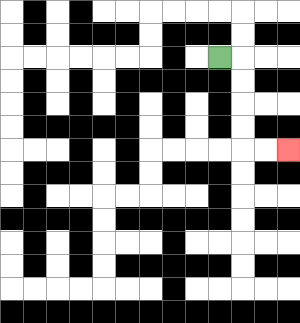{'start': '[9, 2]', 'end': '[12, 6]', 'path_directions': 'R,D,D,D,D,R,R', 'path_coordinates': '[[9, 2], [10, 2], [10, 3], [10, 4], [10, 5], [10, 6], [11, 6], [12, 6]]'}